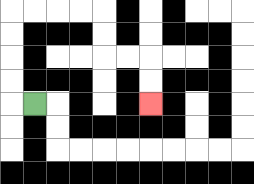{'start': '[1, 4]', 'end': '[6, 4]', 'path_directions': 'L,U,U,U,U,R,R,R,R,D,D,R,R,D,D', 'path_coordinates': '[[1, 4], [0, 4], [0, 3], [0, 2], [0, 1], [0, 0], [1, 0], [2, 0], [3, 0], [4, 0], [4, 1], [4, 2], [5, 2], [6, 2], [6, 3], [6, 4]]'}